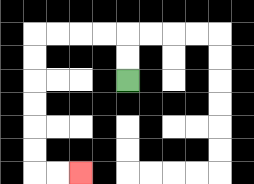{'start': '[5, 3]', 'end': '[3, 7]', 'path_directions': 'U,U,L,L,L,L,D,D,D,D,D,D,R,R', 'path_coordinates': '[[5, 3], [5, 2], [5, 1], [4, 1], [3, 1], [2, 1], [1, 1], [1, 2], [1, 3], [1, 4], [1, 5], [1, 6], [1, 7], [2, 7], [3, 7]]'}